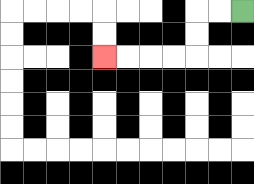{'start': '[10, 0]', 'end': '[4, 2]', 'path_directions': 'L,L,D,D,L,L,L,L', 'path_coordinates': '[[10, 0], [9, 0], [8, 0], [8, 1], [8, 2], [7, 2], [6, 2], [5, 2], [4, 2]]'}